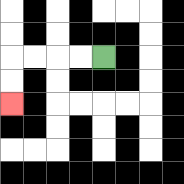{'start': '[4, 2]', 'end': '[0, 4]', 'path_directions': 'L,L,L,L,D,D', 'path_coordinates': '[[4, 2], [3, 2], [2, 2], [1, 2], [0, 2], [0, 3], [0, 4]]'}